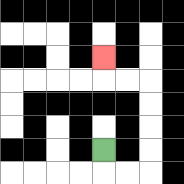{'start': '[4, 6]', 'end': '[4, 2]', 'path_directions': 'D,R,R,U,U,U,U,L,L,U', 'path_coordinates': '[[4, 6], [4, 7], [5, 7], [6, 7], [6, 6], [6, 5], [6, 4], [6, 3], [5, 3], [4, 3], [4, 2]]'}